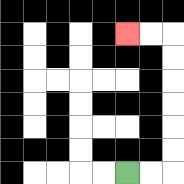{'start': '[5, 7]', 'end': '[5, 1]', 'path_directions': 'R,R,U,U,U,U,U,U,L,L', 'path_coordinates': '[[5, 7], [6, 7], [7, 7], [7, 6], [7, 5], [7, 4], [7, 3], [7, 2], [7, 1], [6, 1], [5, 1]]'}